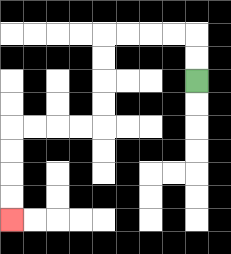{'start': '[8, 3]', 'end': '[0, 9]', 'path_directions': 'U,U,L,L,L,L,D,D,D,D,L,L,L,L,D,D,D,D', 'path_coordinates': '[[8, 3], [8, 2], [8, 1], [7, 1], [6, 1], [5, 1], [4, 1], [4, 2], [4, 3], [4, 4], [4, 5], [3, 5], [2, 5], [1, 5], [0, 5], [0, 6], [0, 7], [0, 8], [0, 9]]'}